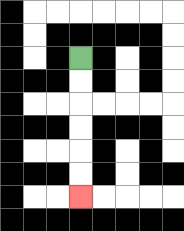{'start': '[3, 2]', 'end': '[3, 8]', 'path_directions': 'D,D,D,D,D,D', 'path_coordinates': '[[3, 2], [3, 3], [3, 4], [3, 5], [3, 6], [3, 7], [3, 8]]'}